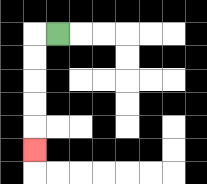{'start': '[2, 1]', 'end': '[1, 6]', 'path_directions': 'L,D,D,D,D,D', 'path_coordinates': '[[2, 1], [1, 1], [1, 2], [1, 3], [1, 4], [1, 5], [1, 6]]'}